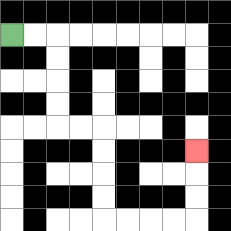{'start': '[0, 1]', 'end': '[8, 6]', 'path_directions': 'R,R,D,D,D,D,R,R,D,D,D,D,R,R,R,R,U,U,U', 'path_coordinates': '[[0, 1], [1, 1], [2, 1], [2, 2], [2, 3], [2, 4], [2, 5], [3, 5], [4, 5], [4, 6], [4, 7], [4, 8], [4, 9], [5, 9], [6, 9], [7, 9], [8, 9], [8, 8], [8, 7], [8, 6]]'}